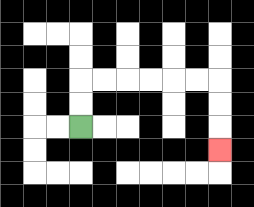{'start': '[3, 5]', 'end': '[9, 6]', 'path_directions': 'U,U,R,R,R,R,R,R,D,D,D', 'path_coordinates': '[[3, 5], [3, 4], [3, 3], [4, 3], [5, 3], [6, 3], [7, 3], [8, 3], [9, 3], [9, 4], [9, 5], [9, 6]]'}